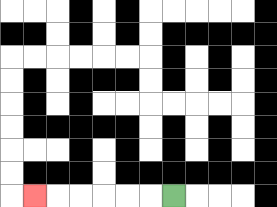{'start': '[7, 8]', 'end': '[1, 8]', 'path_directions': 'L,L,L,L,L,L', 'path_coordinates': '[[7, 8], [6, 8], [5, 8], [4, 8], [3, 8], [2, 8], [1, 8]]'}